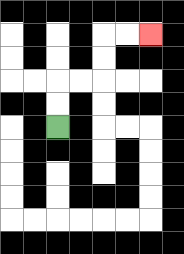{'start': '[2, 5]', 'end': '[6, 1]', 'path_directions': 'U,U,R,R,U,U,R,R', 'path_coordinates': '[[2, 5], [2, 4], [2, 3], [3, 3], [4, 3], [4, 2], [4, 1], [5, 1], [6, 1]]'}